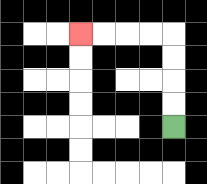{'start': '[7, 5]', 'end': '[3, 1]', 'path_directions': 'U,U,U,U,L,L,L,L', 'path_coordinates': '[[7, 5], [7, 4], [7, 3], [7, 2], [7, 1], [6, 1], [5, 1], [4, 1], [3, 1]]'}